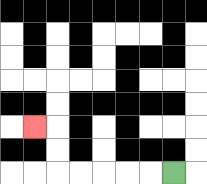{'start': '[7, 7]', 'end': '[1, 5]', 'path_directions': 'L,L,L,L,L,U,U,L', 'path_coordinates': '[[7, 7], [6, 7], [5, 7], [4, 7], [3, 7], [2, 7], [2, 6], [2, 5], [1, 5]]'}